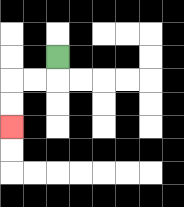{'start': '[2, 2]', 'end': '[0, 5]', 'path_directions': 'D,L,L,D,D', 'path_coordinates': '[[2, 2], [2, 3], [1, 3], [0, 3], [0, 4], [0, 5]]'}